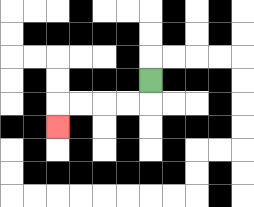{'start': '[6, 3]', 'end': '[2, 5]', 'path_directions': 'D,L,L,L,L,D', 'path_coordinates': '[[6, 3], [6, 4], [5, 4], [4, 4], [3, 4], [2, 4], [2, 5]]'}